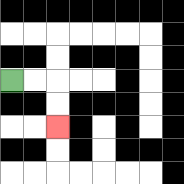{'start': '[0, 3]', 'end': '[2, 5]', 'path_directions': 'R,R,D,D', 'path_coordinates': '[[0, 3], [1, 3], [2, 3], [2, 4], [2, 5]]'}